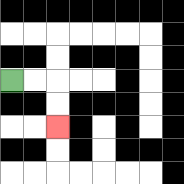{'start': '[0, 3]', 'end': '[2, 5]', 'path_directions': 'R,R,D,D', 'path_coordinates': '[[0, 3], [1, 3], [2, 3], [2, 4], [2, 5]]'}